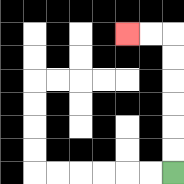{'start': '[7, 7]', 'end': '[5, 1]', 'path_directions': 'U,U,U,U,U,U,L,L', 'path_coordinates': '[[7, 7], [7, 6], [7, 5], [7, 4], [7, 3], [7, 2], [7, 1], [6, 1], [5, 1]]'}